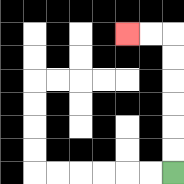{'start': '[7, 7]', 'end': '[5, 1]', 'path_directions': 'U,U,U,U,U,U,L,L', 'path_coordinates': '[[7, 7], [7, 6], [7, 5], [7, 4], [7, 3], [7, 2], [7, 1], [6, 1], [5, 1]]'}